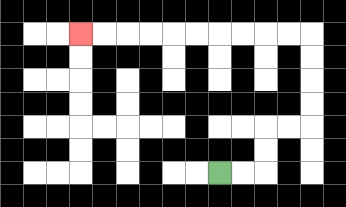{'start': '[9, 7]', 'end': '[3, 1]', 'path_directions': 'R,R,U,U,R,R,U,U,U,U,L,L,L,L,L,L,L,L,L,L', 'path_coordinates': '[[9, 7], [10, 7], [11, 7], [11, 6], [11, 5], [12, 5], [13, 5], [13, 4], [13, 3], [13, 2], [13, 1], [12, 1], [11, 1], [10, 1], [9, 1], [8, 1], [7, 1], [6, 1], [5, 1], [4, 1], [3, 1]]'}